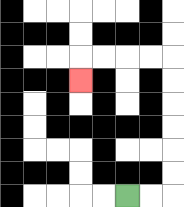{'start': '[5, 8]', 'end': '[3, 3]', 'path_directions': 'R,R,U,U,U,U,U,U,L,L,L,L,D', 'path_coordinates': '[[5, 8], [6, 8], [7, 8], [7, 7], [7, 6], [7, 5], [7, 4], [7, 3], [7, 2], [6, 2], [5, 2], [4, 2], [3, 2], [3, 3]]'}